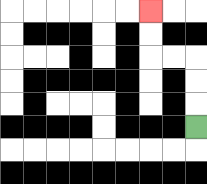{'start': '[8, 5]', 'end': '[6, 0]', 'path_directions': 'U,U,U,L,L,U,U', 'path_coordinates': '[[8, 5], [8, 4], [8, 3], [8, 2], [7, 2], [6, 2], [6, 1], [6, 0]]'}